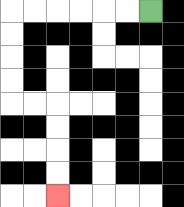{'start': '[6, 0]', 'end': '[2, 8]', 'path_directions': 'L,L,L,L,L,L,D,D,D,D,R,R,D,D,D,D', 'path_coordinates': '[[6, 0], [5, 0], [4, 0], [3, 0], [2, 0], [1, 0], [0, 0], [0, 1], [0, 2], [0, 3], [0, 4], [1, 4], [2, 4], [2, 5], [2, 6], [2, 7], [2, 8]]'}